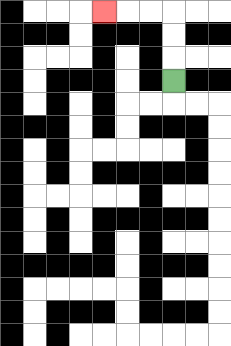{'start': '[7, 3]', 'end': '[4, 0]', 'path_directions': 'U,U,U,L,L,L', 'path_coordinates': '[[7, 3], [7, 2], [7, 1], [7, 0], [6, 0], [5, 0], [4, 0]]'}